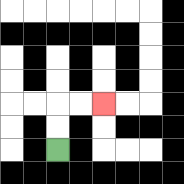{'start': '[2, 6]', 'end': '[4, 4]', 'path_directions': 'U,U,R,R', 'path_coordinates': '[[2, 6], [2, 5], [2, 4], [3, 4], [4, 4]]'}